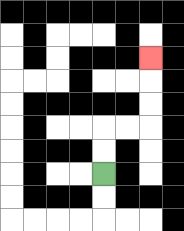{'start': '[4, 7]', 'end': '[6, 2]', 'path_directions': 'U,U,R,R,U,U,U', 'path_coordinates': '[[4, 7], [4, 6], [4, 5], [5, 5], [6, 5], [6, 4], [6, 3], [6, 2]]'}